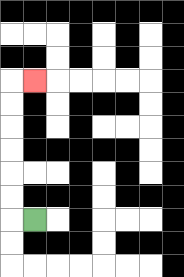{'start': '[1, 9]', 'end': '[1, 3]', 'path_directions': 'L,U,U,U,U,U,U,R', 'path_coordinates': '[[1, 9], [0, 9], [0, 8], [0, 7], [0, 6], [0, 5], [0, 4], [0, 3], [1, 3]]'}